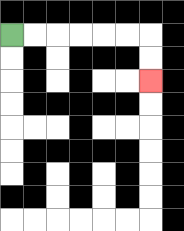{'start': '[0, 1]', 'end': '[6, 3]', 'path_directions': 'R,R,R,R,R,R,D,D', 'path_coordinates': '[[0, 1], [1, 1], [2, 1], [3, 1], [4, 1], [5, 1], [6, 1], [6, 2], [6, 3]]'}